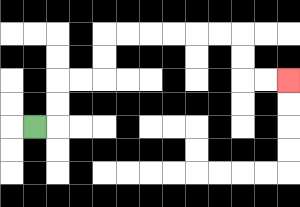{'start': '[1, 5]', 'end': '[12, 3]', 'path_directions': 'R,U,U,R,R,U,U,R,R,R,R,R,R,D,D,R,R', 'path_coordinates': '[[1, 5], [2, 5], [2, 4], [2, 3], [3, 3], [4, 3], [4, 2], [4, 1], [5, 1], [6, 1], [7, 1], [8, 1], [9, 1], [10, 1], [10, 2], [10, 3], [11, 3], [12, 3]]'}